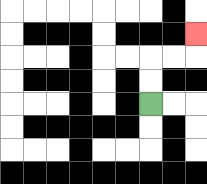{'start': '[6, 4]', 'end': '[8, 1]', 'path_directions': 'U,U,R,R,U', 'path_coordinates': '[[6, 4], [6, 3], [6, 2], [7, 2], [8, 2], [8, 1]]'}